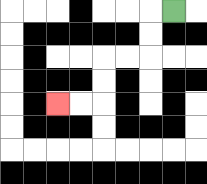{'start': '[7, 0]', 'end': '[2, 4]', 'path_directions': 'L,D,D,L,L,D,D,L,L', 'path_coordinates': '[[7, 0], [6, 0], [6, 1], [6, 2], [5, 2], [4, 2], [4, 3], [4, 4], [3, 4], [2, 4]]'}